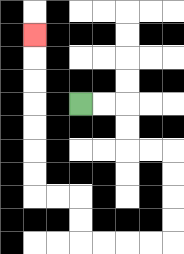{'start': '[3, 4]', 'end': '[1, 1]', 'path_directions': 'R,R,D,D,R,R,D,D,D,D,L,L,L,L,U,U,L,L,U,U,U,U,U,U,U', 'path_coordinates': '[[3, 4], [4, 4], [5, 4], [5, 5], [5, 6], [6, 6], [7, 6], [7, 7], [7, 8], [7, 9], [7, 10], [6, 10], [5, 10], [4, 10], [3, 10], [3, 9], [3, 8], [2, 8], [1, 8], [1, 7], [1, 6], [1, 5], [1, 4], [1, 3], [1, 2], [1, 1]]'}